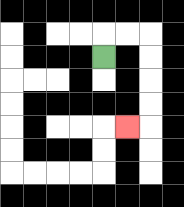{'start': '[4, 2]', 'end': '[5, 5]', 'path_directions': 'U,R,R,D,D,D,D,L', 'path_coordinates': '[[4, 2], [4, 1], [5, 1], [6, 1], [6, 2], [6, 3], [6, 4], [6, 5], [5, 5]]'}